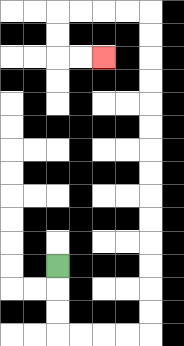{'start': '[2, 11]', 'end': '[4, 2]', 'path_directions': 'D,D,D,R,R,R,R,U,U,U,U,U,U,U,U,U,U,U,U,U,U,L,L,L,L,D,D,R,R', 'path_coordinates': '[[2, 11], [2, 12], [2, 13], [2, 14], [3, 14], [4, 14], [5, 14], [6, 14], [6, 13], [6, 12], [6, 11], [6, 10], [6, 9], [6, 8], [6, 7], [6, 6], [6, 5], [6, 4], [6, 3], [6, 2], [6, 1], [6, 0], [5, 0], [4, 0], [3, 0], [2, 0], [2, 1], [2, 2], [3, 2], [4, 2]]'}